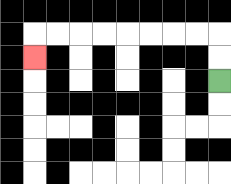{'start': '[9, 3]', 'end': '[1, 2]', 'path_directions': 'U,U,L,L,L,L,L,L,L,L,D', 'path_coordinates': '[[9, 3], [9, 2], [9, 1], [8, 1], [7, 1], [6, 1], [5, 1], [4, 1], [3, 1], [2, 1], [1, 1], [1, 2]]'}